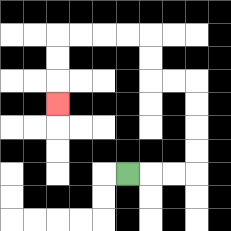{'start': '[5, 7]', 'end': '[2, 4]', 'path_directions': 'R,R,R,U,U,U,U,L,L,U,U,L,L,L,L,D,D,D', 'path_coordinates': '[[5, 7], [6, 7], [7, 7], [8, 7], [8, 6], [8, 5], [8, 4], [8, 3], [7, 3], [6, 3], [6, 2], [6, 1], [5, 1], [4, 1], [3, 1], [2, 1], [2, 2], [2, 3], [2, 4]]'}